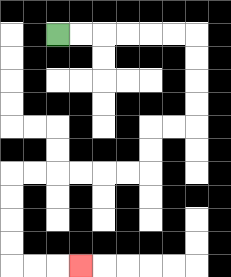{'start': '[2, 1]', 'end': '[3, 11]', 'path_directions': 'R,R,R,R,R,R,D,D,D,D,L,L,D,D,L,L,L,L,L,L,D,D,D,D,R,R,R', 'path_coordinates': '[[2, 1], [3, 1], [4, 1], [5, 1], [6, 1], [7, 1], [8, 1], [8, 2], [8, 3], [8, 4], [8, 5], [7, 5], [6, 5], [6, 6], [6, 7], [5, 7], [4, 7], [3, 7], [2, 7], [1, 7], [0, 7], [0, 8], [0, 9], [0, 10], [0, 11], [1, 11], [2, 11], [3, 11]]'}